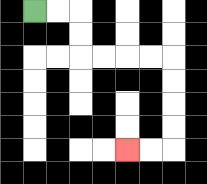{'start': '[1, 0]', 'end': '[5, 6]', 'path_directions': 'R,R,D,D,R,R,R,R,D,D,D,D,L,L', 'path_coordinates': '[[1, 0], [2, 0], [3, 0], [3, 1], [3, 2], [4, 2], [5, 2], [6, 2], [7, 2], [7, 3], [7, 4], [7, 5], [7, 6], [6, 6], [5, 6]]'}